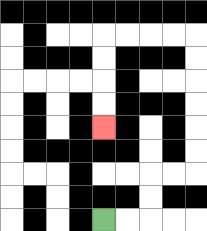{'start': '[4, 9]', 'end': '[4, 5]', 'path_directions': 'R,R,U,U,R,R,U,U,U,U,U,U,L,L,L,L,D,D,D,D', 'path_coordinates': '[[4, 9], [5, 9], [6, 9], [6, 8], [6, 7], [7, 7], [8, 7], [8, 6], [8, 5], [8, 4], [8, 3], [8, 2], [8, 1], [7, 1], [6, 1], [5, 1], [4, 1], [4, 2], [4, 3], [4, 4], [4, 5]]'}